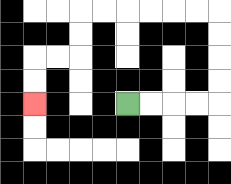{'start': '[5, 4]', 'end': '[1, 4]', 'path_directions': 'R,R,R,R,U,U,U,U,L,L,L,L,L,L,D,D,L,L,D,D', 'path_coordinates': '[[5, 4], [6, 4], [7, 4], [8, 4], [9, 4], [9, 3], [9, 2], [9, 1], [9, 0], [8, 0], [7, 0], [6, 0], [5, 0], [4, 0], [3, 0], [3, 1], [3, 2], [2, 2], [1, 2], [1, 3], [1, 4]]'}